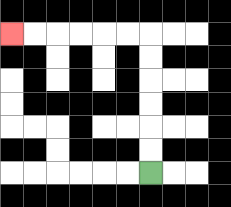{'start': '[6, 7]', 'end': '[0, 1]', 'path_directions': 'U,U,U,U,U,U,L,L,L,L,L,L', 'path_coordinates': '[[6, 7], [6, 6], [6, 5], [6, 4], [6, 3], [6, 2], [6, 1], [5, 1], [4, 1], [3, 1], [2, 1], [1, 1], [0, 1]]'}